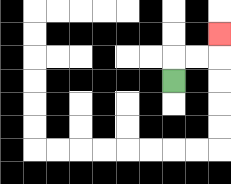{'start': '[7, 3]', 'end': '[9, 1]', 'path_directions': 'U,R,R,U', 'path_coordinates': '[[7, 3], [7, 2], [8, 2], [9, 2], [9, 1]]'}